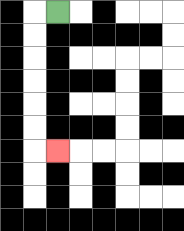{'start': '[2, 0]', 'end': '[2, 6]', 'path_directions': 'L,D,D,D,D,D,D,R', 'path_coordinates': '[[2, 0], [1, 0], [1, 1], [1, 2], [1, 3], [1, 4], [1, 5], [1, 6], [2, 6]]'}